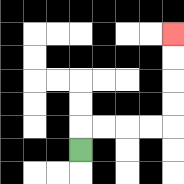{'start': '[3, 6]', 'end': '[7, 1]', 'path_directions': 'U,R,R,R,R,U,U,U,U', 'path_coordinates': '[[3, 6], [3, 5], [4, 5], [5, 5], [6, 5], [7, 5], [7, 4], [7, 3], [7, 2], [7, 1]]'}